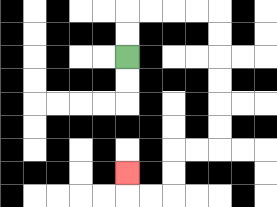{'start': '[5, 2]', 'end': '[5, 7]', 'path_directions': 'U,U,R,R,R,R,D,D,D,D,D,D,L,L,D,D,L,L,U', 'path_coordinates': '[[5, 2], [5, 1], [5, 0], [6, 0], [7, 0], [8, 0], [9, 0], [9, 1], [9, 2], [9, 3], [9, 4], [9, 5], [9, 6], [8, 6], [7, 6], [7, 7], [7, 8], [6, 8], [5, 8], [5, 7]]'}